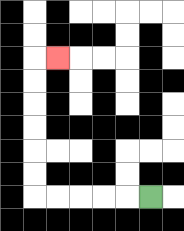{'start': '[6, 8]', 'end': '[2, 2]', 'path_directions': 'L,L,L,L,L,U,U,U,U,U,U,R', 'path_coordinates': '[[6, 8], [5, 8], [4, 8], [3, 8], [2, 8], [1, 8], [1, 7], [1, 6], [1, 5], [1, 4], [1, 3], [1, 2], [2, 2]]'}